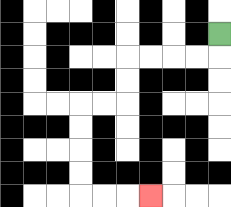{'start': '[9, 1]', 'end': '[6, 8]', 'path_directions': 'D,L,L,L,L,D,D,L,L,D,D,D,D,R,R,R', 'path_coordinates': '[[9, 1], [9, 2], [8, 2], [7, 2], [6, 2], [5, 2], [5, 3], [5, 4], [4, 4], [3, 4], [3, 5], [3, 6], [3, 7], [3, 8], [4, 8], [5, 8], [6, 8]]'}